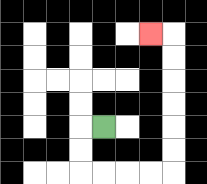{'start': '[4, 5]', 'end': '[6, 1]', 'path_directions': 'L,D,D,R,R,R,R,U,U,U,U,U,U,L', 'path_coordinates': '[[4, 5], [3, 5], [3, 6], [3, 7], [4, 7], [5, 7], [6, 7], [7, 7], [7, 6], [7, 5], [7, 4], [7, 3], [7, 2], [7, 1], [6, 1]]'}